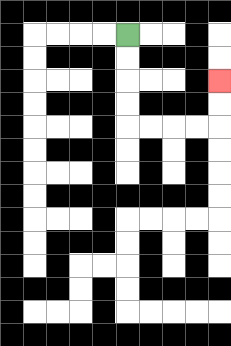{'start': '[5, 1]', 'end': '[9, 3]', 'path_directions': 'D,D,D,D,R,R,R,R,U,U', 'path_coordinates': '[[5, 1], [5, 2], [5, 3], [5, 4], [5, 5], [6, 5], [7, 5], [8, 5], [9, 5], [9, 4], [9, 3]]'}